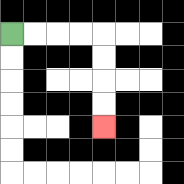{'start': '[0, 1]', 'end': '[4, 5]', 'path_directions': 'R,R,R,R,D,D,D,D', 'path_coordinates': '[[0, 1], [1, 1], [2, 1], [3, 1], [4, 1], [4, 2], [4, 3], [4, 4], [4, 5]]'}